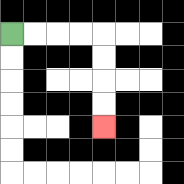{'start': '[0, 1]', 'end': '[4, 5]', 'path_directions': 'R,R,R,R,D,D,D,D', 'path_coordinates': '[[0, 1], [1, 1], [2, 1], [3, 1], [4, 1], [4, 2], [4, 3], [4, 4], [4, 5]]'}